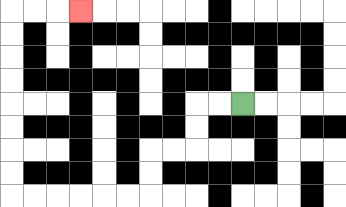{'start': '[10, 4]', 'end': '[3, 0]', 'path_directions': 'L,L,D,D,L,L,D,D,L,L,L,L,L,L,U,U,U,U,U,U,U,U,R,R,R', 'path_coordinates': '[[10, 4], [9, 4], [8, 4], [8, 5], [8, 6], [7, 6], [6, 6], [6, 7], [6, 8], [5, 8], [4, 8], [3, 8], [2, 8], [1, 8], [0, 8], [0, 7], [0, 6], [0, 5], [0, 4], [0, 3], [0, 2], [0, 1], [0, 0], [1, 0], [2, 0], [3, 0]]'}